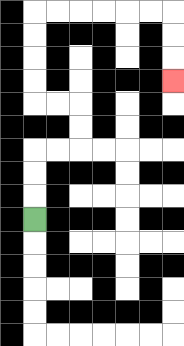{'start': '[1, 9]', 'end': '[7, 3]', 'path_directions': 'U,U,U,R,R,U,U,L,L,U,U,U,U,R,R,R,R,R,R,D,D,D', 'path_coordinates': '[[1, 9], [1, 8], [1, 7], [1, 6], [2, 6], [3, 6], [3, 5], [3, 4], [2, 4], [1, 4], [1, 3], [1, 2], [1, 1], [1, 0], [2, 0], [3, 0], [4, 0], [5, 0], [6, 0], [7, 0], [7, 1], [7, 2], [7, 3]]'}